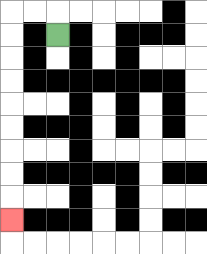{'start': '[2, 1]', 'end': '[0, 9]', 'path_directions': 'U,L,L,D,D,D,D,D,D,D,D,D', 'path_coordinates': '[[2, 1], [2, 0], [1, 0], [0, 0], [0, 1], [0, 2], [0, 3], [0, 4], [0, 5], [0, 6], [0, 7], [0, 8], [0, 9]]'}